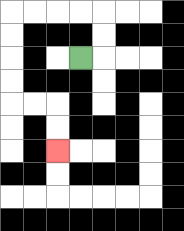{'start': '[3, 2]', 'end': '[2, 6]', 'path_directions': 'R,U,U,L,L,L,L,D,D,D,D,R,R,D,D', 'path_coordinates': '[[3, 2], [4, 2], [4, 1], [4, 0], [3, 0], [2, 0], [1, 0], [0, 0], [0, 1], [0, 2], [0, 3], [0, 4], [1, 4], [2, 4], [2, 5], [2, 6]]'}